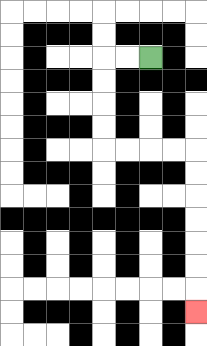{'start': '[6, 2]', 'end': '[8, 13]', 'path_directions': 'L,L,D,D,D,D,R,R,R,R,D,D,D,D,D,D,D', 'path_coordinates': '[[6, 2], [5, 2], [4, 2], [4, 3], [4, 4], [4, 5], [4, 6], [5, 6], [6, 6], [7, 6], [8, 6], [8, 7], [8, 8], [8, 9], [8, 10], [8, 11], [8, 12], [8, 13]]'}